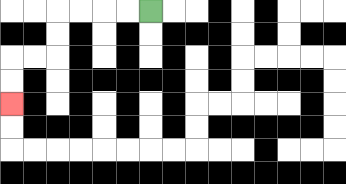{'start': '[6, 0]', 'end': '[0, 4]', 'path_directions': 'L,L,L,L,D,D,L,L,D,D', 'path_coordinates': '[[6, 0], [5, 0], [4, 0], [3, 0], [2, 0], [2, 1], [2, 2], [1, 2], [0, 2], [0, 3], [0, 4]]'}